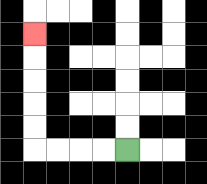{'start': '[5, 6]', 'end': '[1, 1]', 'path_directions': 'L,L,L,L,U,U,U,U,U', 'path_coordinates': '[[5, 6], [4, 6], [3, 6], [2, 6], [1, 6], [1, 5], [1, 4], [1, 3], [1, 2], [1, 1]]'}